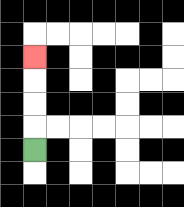{'start': '[1, 6]', 'end': '[1, 2]', 'path_directions': 'U,U,U,U', 'path_coordinates': '[[1, 6], [1, 5], [1, 4], [1, 3], [1, 2]]'}